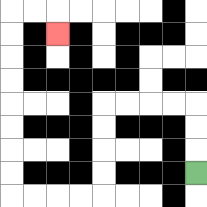{'start': '[8, 7]', 'end': '[2, 1]', 'path_directions': 'U,U,U,L,L,L,L,D,D,D,D,L,L,L,L,U,U,U,U,U,U,U,U,R,R,D', 'path_coordinates': '[[8, 7], [8, 6], [8, 5], [8, 4], [7, 4], [6, 4], [5, 4], [4, 4], [4, 5], [4, 6], [4, 7], [4, 8], [3, 8], [2, 8], [1, 8], [0, 8], [0, 7], [0, 6], [0, 5], [0, 4], [0, 3], [0, 2], [0, 1], [0, 0], [1, 0], [2, 0], [2, 1]]'}